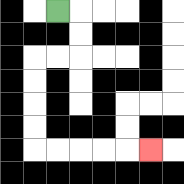{'start': '[2, 0]', 'end': '[6, 6]', 'path_directions': 'R,D,D,L,L,D,D,D,D,R,R,R,R,R', 'path_coordinates': '[[2, 0], [3, 0], [3, 1], [3, 2], [2, 2], [1, 2], [1, 3], [1, 4], [1, 5], [1, 6], [2, 6], [3, 6], [4, 6], [5, 6], [6, 6]]'}